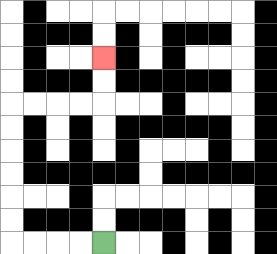{'start': '[4, 10]', 'end': '[4, 2]', 'path_directions': 'L,L,L,L,U,U,U,U,U,U,R,R,R,R,U,U', 'path_coordinates': '[[4, 10], [3, 10], [2, 10], [1, 10], [0, 10], [0, 9], [0, 8], [0, 7], [0, 6], [0, 5], [0, 4], [1, 4], [2, 4], [3, 4], [4, 4], [4, 3], [4, 2]]'}